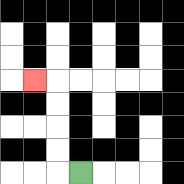{'start': '[3, 7]', 'end': '[1, 3]', 'path_directions': 'L,U,U,U,U,L', 'path_coordinates': '[[3, 7], [2, 7], [2, 6], [2, 5], [2, 4], [2, 3], [1, 3]]'}